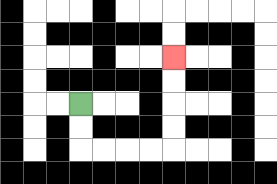{'start': '[3, 4]', 'end': '[7, 2]', 'path_directions': 'D,D,R,R,R,R,U,U,U,U', 'path_coordinates': '[[3, 4], [3, 5], [3, 6], [4, 6], [5, 6], [6, 6], [7, 6], [7, 5], [7, 4], [7, 3], [7, 2]]'}